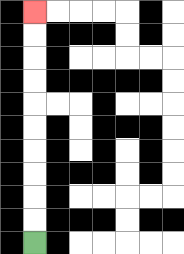{'start': '[1, 10]', 'end': '[1, 0]', 'path_directions': 'U,U,U,U,U,U,U,U,U,U', 'path_coordinates': '[[1, 10], [1, 9], [1, 8], [1, 7], [1, 6], [1, 5], [1, 4], [1, 3], [1, 2], [1, 1], [1, 0]]'}